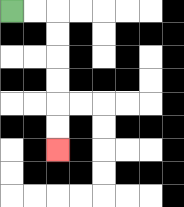{'start': '[0, 0]', 'end': '[2, 6]', 'path_directions': 'R,R,D,D,D,D,D,D', 'path_coordinates': '[[0, 0], [1, 0], [2, 0], [2, 1], [2, 2], [2, 3], [2, 4], [2, 5], [2, 6]]'}